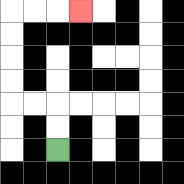{'start': '[2, 6]', 'end': '[3, 0]', 'path_directions': 'U,U,L,L,U,U,U,U,R,R,R', 'path_coordinates': '[[2, 6], [2, 5], [2, 4], [1, 4], [0, 4], [0, 3], [0, 2], [0, 1], [0, 0], [1, 0], [2, 0], [3, 0]]'}